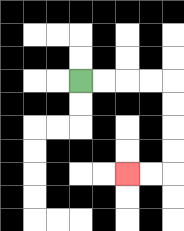{'start': '[3, 3]', 'end': '[5, 7]', 'path_directions': 'R,R,R,R,D,D,D,D,L,L', 'path_coordinates': '[[3, 3], [4, 3], [5, 3], [6, 3], [7, 3], [7, 4], [7, 5], [7, 6], [7, 7], [6, 7], [5, 7]]'}